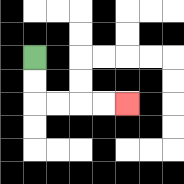{'start': '[1, 2]', 'end': '[5, 4]', 'path_directions': 'D,D,R,R,R,R', 'path_coordinates': '[[1, 2], [1, 3], [1, 4], [2, 4], [3, 4], [4, 4], [5, 4]]'}